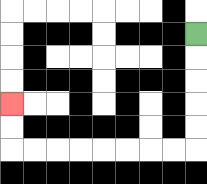{'start': '[8, 1]', 'end': '[0, 4]', 'path_directions': 'D,D,D,D,D,L,L,L,L,L,L,L,L,U,U', 'path_coordinates': '[[8, 1], [8, 2], [8, 3], [8, 4], [8, 5], [8, 6], [7, 6], [6, 6], [5, 6], [4, 6], [3, 6], [2, 6], [1, 6], [0, 6], [0, 5], [0, 4]]'}